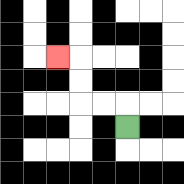{'start': '[5, 5]', 'end': '[2, 2]', 'path_directions': 'U,L,L,U,U,L', 'path_coordinates': '[[5, 5], [5, 4], [4, 4], [3, 4], [3, 3], [3, 2], [2, 2]]'}